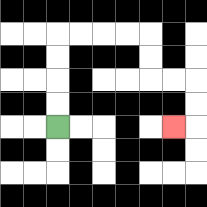{'start': '[2, 5]', 'end': '[7, 5]', 'path_directions': 'U,U,U,U,R,R,R,R,D,D,R,R,D,D,L', 'path_coordinates': '[[2, 5], [2, 4], [2, 3], [2, 2], [2, 1], [3, 1], [4, 1], [5, 1], [6, 1], [6, 2], [6, 3], [7, 3], [8, 3], [8, 4], [8, 5], [7, 5]]'}